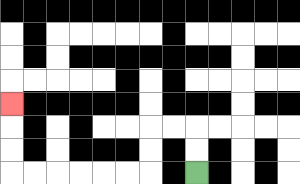{'start': '[8, 7]', 'end': '[0, 4]', 'path_directions': 'U,U,L,L,D,D,L,L,L,L,L,L,U,U,U', 'path_coordinates': '[[8, 7], [8, 6], [8, 5], [7, 5], [6, 5], [6, 6], [6, 7], [5, 7], [4, 7], [3, 7], [2, 7], [1, 7], [0, 7], [0, 6], [0, 5], [0, 4]]'}